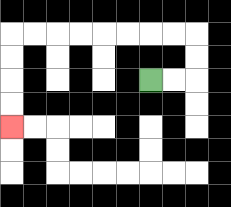{'start': '[6, 3]', 'end': '[0, 5]', 'path_directions': 'R,R,U,U,L,L,L,L,L,L,L,L,D,D,D,D', 'path_coordinates': '[[6, 3], [7, 3], [8, 3], [8, 2], [8, 1], [7, 1], [6, 1], [5, 1], [4, 1], [3, 1], [2, 1], [1, 1], [0, 1], [0, 2], [0, 3], [0, 4], [0, 5]]'}